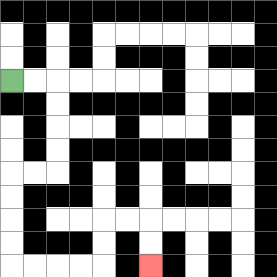{'start': '[0, 3]', 'end': '[6, 11]', 'path_directions': 'R,R,D,D,D,D,L,L,D,D,D,D,R,R,R,R,U,U,R,R,D,D', 'path_coordinates': '[[0, 3], [1, 3], [2, 3], [2, 4], [2, 5], [2, 6], [2, 7], [1, 7], [0, 7], [0, 8], [0, 9], [0, 10], [0, 11], [1, 11], [2, 11], [3, 11], [4, 11], [4, 10], [4, 9], [5, 9], [6, 9], [6, 10], [6, 11]]'}